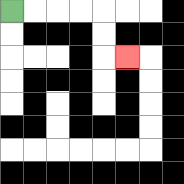{'start': '[0, 0]', 'end': '[5, 2]', 'path_directions': 'R,R,R,R,D,D,R', 'path_coordinates': '[[0, 0], [1, 0], [2, 0], [3, 0], [4, 0], [4, 1], [4, 2], [5, 2]]'}